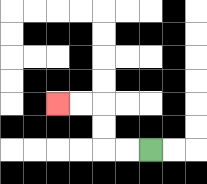{'start': '[6, 6]', 'end': '[2, 4]', 'path_directions': 'L,L,U,U,L,L', 'path_coordinates': '[[6, 6], [5, 6], [4, 6], [4, 5], [4, 4], [3, 4], [2, 4]]'}